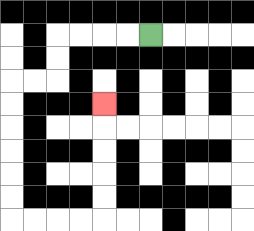{'start': '[6, 1]', 'end': '[4, 4]', 'path_directions': 'L,L,L,L,D,D,L,L,D,D,D,D,D,D,R,R,R,R,U,U,U,U,U', 'path_coordinates': '[[6, 1], [5, 1], [4, 1], [3, 1], [2, 1], [2, 2], [2, 3], [1, 3], [0, 3], [0, 4], [0, 5], [0, 6], [0, 7], [0, 8], [0, 9], [1, 9], [2, 9], [3, 9], [4, 9], [4, 8], [4, 7], [4, 6], [4, 5], [4, 4]]'}